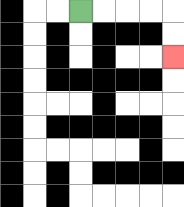{'start': '[3, 0]', 'end': '[7, 2]', 'path_directions': 'R,R,R,R,D,D', 'path_coordinates': '[[3, 0], [4, 0], [5, 0], [6, 0], [7, 0], [7, 1], [7, 2]]'}